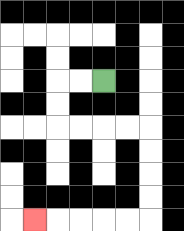{'start': '[4, 3]', 'end': '[1, 9]', 'path_directions': 'L,L,D,D,R,R,R,R,D,D,D,D,L,L,L,L,L', 'path_coordinates': '[[4, 3], [3, 3], [2, 3], [2, 4], [2, 5], [3, 5], [4, 5], [5, 5], [6, 5], [6, 6], [6, 7], [6, 8], [6, 9], [5, 9], [4, 9], [3, 9], [2, 9], [1, 9]]'}